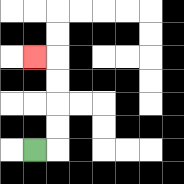{'start': '[1, 6]', 'end': '[1, 2]', 'path_directions': 'R,U,U,U,U,L', 'path_coordinates': '[[1, 6], [2, 6], [2, 5], [2, 4], [2, 3], [2, 2], [1, 2]]'}